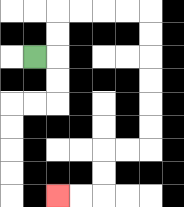{'start': '[1, 2]', 'end': '[2, 8]', 'path_directions': 'R,U,U,R,R,R,R,D,D,D,D,D,D,L,L,D,D,L,L', 'path_coordinates': '[[1, 2], [2, 2], [2, 1], [2, 0], [3, 0], [4, 0], [5, 0], [6, 0], [6, 1], [6, 2], [6, 3], [6, 4], [6, 5], [6, 6], [5, 6], [4, 6], [4, 7], [4, 8], [3, 8], [2, 8]]'}